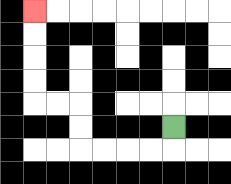{'start': '[7, 5]', 'end': '[1, 0]', 'path_directions': 'D,L,L,L,L,U,U,L,L,U,U,U,U', 'path_coordinates': '[[7, 5], [7, 6], [6, 6], [5, 6], [4, 6], [3, 6], [3, 5], [3, 4], [2, 4], [1, 4], [1, 3], [1, 2], [1, 1], [1, 0]]'}